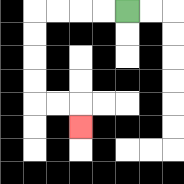{'start': '[5, 0]', 'end': '[3, 5]', 'path_directions': 'L,L,L,L,D,D,D,D,R,R,D', 'path_coordinates': '[[5, 0], [4, 0], [3, 0], [2, 0], [1, 0], [1, 1], [1, 2], [1, 3], [1, 4], [2, 4], [3, 4], [3, 5]]'}